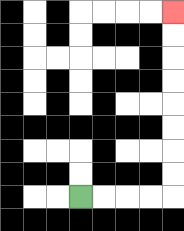{'start': '[3, 8]', 'end': '[7, 0]', 'path_directions': 'R,R,R,R,U,U,U,U,U,U,U,U', 'path_coordinates': '[[3, 8], [4, 8], [5, 8], [6, 8], [7, 8], [7, 7], [7, 6], [7, 5], [7, 4], [7, 3], [7, 2], [7, 1], [7, 0]]'}